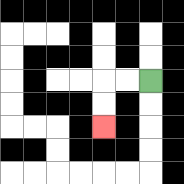{'start': '[6, 3]', 'end': '[4, 5]', 'path_directions': 'L,L,D,D', 'path_coordinates': '[[6, 3], [5, 3], [4, 3], [4, 4], [4, 5]]'}